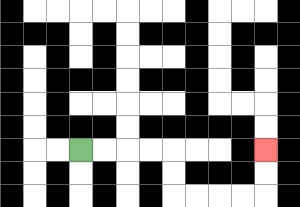{'start': '[3, 6]', 'end': '[11, 6]', 'path_directions': 'R,R,R,R,D,D,R,R,R,R,U,U', 'path_coordinates': '[[3, 6], [4, 6], [5, 6], [6, 6], [7, 6], [7, 7], [7, 8], [8, 8], [9, 8], [10, 8], [11, 8], [11, 7], [11, 6]]'}